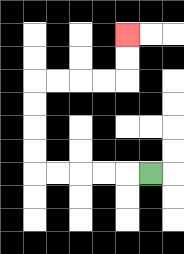{'start': '[6, 7]', 'end': '[5, 1]', 'path_directions': 'L,L,L,L,L,U,U,U,U,R,R,R,R,U,U', 'path_coordinates': '[[6, 7], [5, 7], [4, 7], [3, 7], [2, 7], [1, 7], [1, 6], [1, 5], [1, 4], [1, 3], [2, 3], [3, 3], [4, 3], [5, 3], [5, 2], [5, 1]]'}